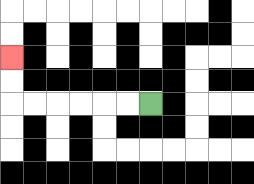{'start': '[6, 4]', 'end': '[0, 2]', 'path_directions': 'L,L,L,L,L,L,U,U', 'path_coordinates': '[[6, 4], [5, 4], [4, 4], [3, 4], [2, 4], [1, 4], [0, 4], [0, 3], [0, 2]]'}